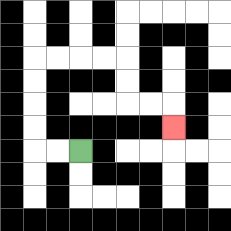{'start': '[3, 6]', 'end': '[7, 5]', 'path_directions': 'L,L,U,U,U,U,R,R,R,R,D,D,R,R,D', 'path_coordinates': '[[3, 6], [2, 6], [1, 6], [1, 5], [1, 4], [1, 3], [1, 2], [2, 2], [3, 2], [4, 2], [5, 2], [5, 3], [5, 4], [6, 4], [7, 4], [7, 5]]'}